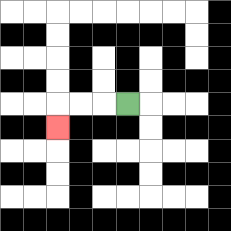{'start': '[5, 4]', 'end': '[2, 5]', 'path_directions': 'L,L,L,D', 'path_coordinates': '[[5, 4], [4, 4], [3, 4], [2, 4], [2, 5]]'}